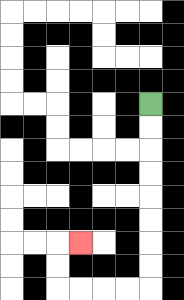{'start': '[6, 4]', 'end': '[3, 10]', 'path_directions': 'D,D,D,D,D,D,D,D,L,L,L,L,U,U,R', 'path_coordinates': '[[6, 4], [6, 5], [6, 6], [6, 7], [6, 8], [6, 9], [6, 10], [6, 11], [6, 12], [5, 12], [4, 12], [3, 12], [2, 12], [2, 11], [2, 10], [3, 10]]'}